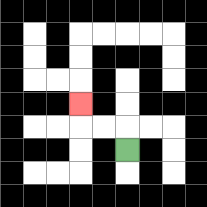{'start': '[5, 6]', 'end': '[3, 4]', 'path_directions': 'U,L,L,U', 'path_coordinates': '[[5, 6], [5, 5], [4, 5], [3, 5], [3, 4]]'}